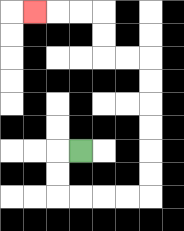{'start': '[3, 6]', 'end': '[1, 0]', 'path_directions': 'L,D,D,R,R,R,R,U,U,U,U,U,U,L,L,U,U,L,L,L', 'path_coordinates': '[[3, 6], [2, 6], [2, 7], [2, 8], [3, 8], [4, 8], [5, 8], [6, 8], [6, 7], [6, 6], [6, 5], [6, 4], [6, 3], [6, 2], [5, 2], [4, 2], [4, 1], [4, 0], [3, 0], [2, 0], [1, 0]]'}